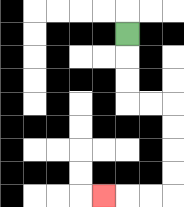{'start': '[5, 1]', 'end': '[4, 8]', 'path_directions': 'D,D,D,R,R,D,D,D,D,L,L,L', 'path_coordinates': '[[5, 1], [5, 2], [5, 3], [5, 4], [6, 4], [7, 4], [7, 5], [7, 6], [7, 7], [7, 8], [6, 8], [5, 8], [4, 8]]'}